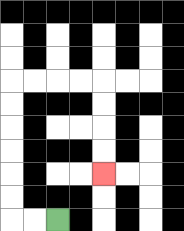{'start': '[2, 9]', 'end': '[4, 7]', 'path_directions': 'L,L,U,U,U,U,U,U,R,R,R,R,D,D,D,D', 'path_coordinates': '[[2, 9], [1, 9], [0, 9], [0, 8], [0, 7], [0, 6], [0, 5], [0, 4], [0, 3], [1, 3], [2, 3], [3, 3], [4, 3], [4, 4], [4, 5], [4, 6], [4, 7]]'}